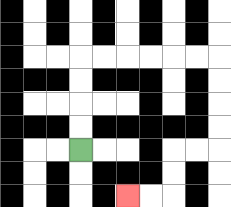{'start': '[3, 6]', 'end': '[5, 8]', 'path_directions': 'U,U,U,U,R,R,R,R,R,R,D,D,D,D,L,L,D,D,L,L', 'path_coordinates': '[[3, 6], [3, 5], [3, 4], [3, 3], [3, 2], [4, 2], [5, 2], [6, 2], [7, 2], [8, 2], [9, 2], [9, 3], [9, 4], [9, 5], [9, 6], [8, 6], [7, 6], [7, 7], [7, 8], [6, 8], [5, 8]]'}